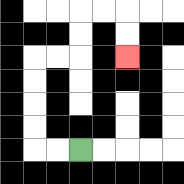{'start': '[3, 6]', 'end': '[5, 2]', 'path_directions': 'L,L,U,U,U,U,R,R,U,U,R,R,D,D', 'path_coordinates': '[[3, 6], [2, 6], [1, 6], [1, 5], [1, 4], [1, 3], [1, 2], [2, 2], [3, 2], [3, 1], [3, 0], [4, 0], [5, 0], [5, 1], [5, 2]]'}